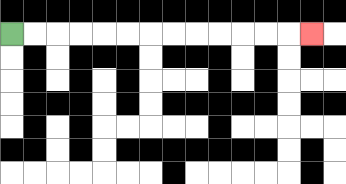{'start': '[0, 1]', 'end': '[13, 1]', 'path_directions': 'R,R,R,R,R,R,R,R,R,R,R,R,R', 'path_coordinates': '[[0, 1], [1, 1], [2, 1], [3, 1], [4, 1], [5, 1], [6, 1], [7, 1], [8, 1], [9, 1], [10, 1], [11, 1], [12, 1], [13, 1]]'}